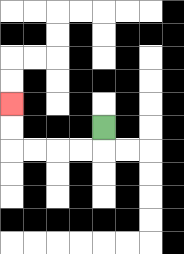{'start': '[4, 5]', 'end': '[0, 4]', 'path_directions': 'D,L,L,L,L,U,U', 'path_coordinates': '[[4, 5], [4, 6], [3, 6], [2, 6], [1, 6], [0, 6], [0, 5], [0, 4]]'}